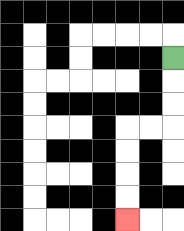{'start': '[7, 2]', 'end': '[5, 9]', 'path_directions': 'D,D,D,L,L,D,D,D,D', 'path_coordinates': '[[7, 2], [7, 3], [7, 4], [7, 5], [6, 5], [5, 5], [5, 6], [5, 7], [5, 8], [5, 9]]'}